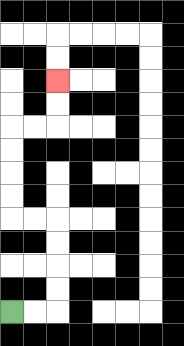{'start': '[0, 13]', 'end': '[2, 3]', 'path_directions': 'R,R,U,U,U,U,L,L,U,U,U,U,R,R,U,U', 'path_coordinates': '[[0, 13], [1, 13], [2, 13], [2, 12], [2, 11], [2, 10], [2, 9], [1, 9], [0, 9], [0, 8], [0, 7], [0, 6], [0, 5], [1, 5], [2, 5], [2, 4], [2, 3]]'}